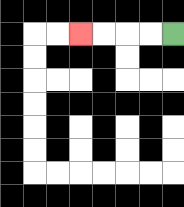{'start': '[7, 1]', 'end': '[3, 1]', 'path_directions': 'L,L,L,L', 'path_coordinates': '[[7, 1], [6, 1], [5, 1], [4, 1], [3, 1]]'}